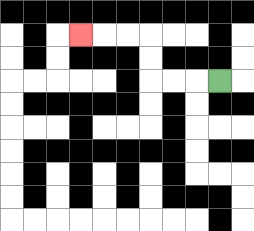{'start': '[9, 3]', 'end': '[3, 1]', 'path_directions': 'L,L,L,U,U,L,L,L', 'path_coordinates': '[[9, 3], [8, 3], [7, 3], [6, 3], [6, 2], [6, 1], [5, 1], [4, 1], [3, 1]]'}